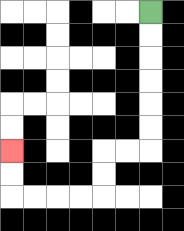{'start': '[6, 0]', 'end': '[0, 6]', 'path_directions': 'D,D,D,D,D,D,L,L,D,D,L,L,L,L,U,U', 'path_coordinates': '[[6, 0], [6, 1], [6, 2], [6, 3], [6, 4], [6, 5], [6, 6], [5, 6], [4, 6], [4, 7], [4, 8], [3, 8], [2, 8], [1, 8], [0, 8], [0, 7], [0, 6]]'}